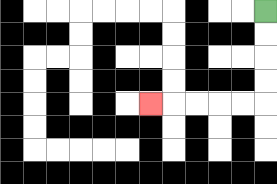{'start': '[11, 0]', 'end': '[6, 4]', 'path_directions': 'D,D,D,D,L,L,L,L,L', 'path_coordinates': '[[11, 0], [11, 1], [11, 2], [11, 3], [11, 4], [10, 4], [9, 4], [8, 4], [7, 4], [6, 4]]'}